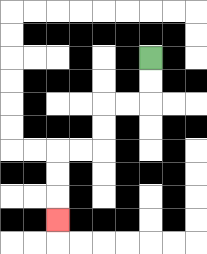{'start': '[6, 2]', 'end': '[2, 9]', 'path_directions': 'D,D,L,L,D,D,L,L,D,D,D', 'path_coordinates': '[[6, 2], [6, 3], [6, 4], [5, 4], [4, 4], [4, 5], [4, 6], [3, 6], [2, 6], [2, 7], [2, 8], [2, 9]]'}